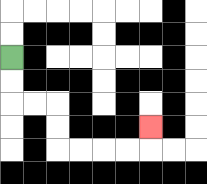{'start': '[0, 2]', 'end': '[6, 5]', 'path_directions': 'D,D,R,R,D,D,R,R,R,R,U', 'path_coordinates': '[[0, 2], [0, 3], [0, 4], [1, 4], [2, 4], [2, 5], [2, 6], [3, 6], [4, 6], [5, 6], [6, 6], [6, 5]]'}